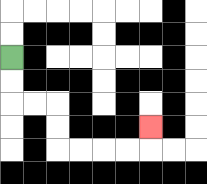{'start': '[0, 2]', 'end': '[6, 5]', 'path_directions': 'D,D,R,R,D,D,R,R,R,R,U', 'path_coordinates': '[[0, 2], [0, 3], [0, 4], [1, 4], [2, 4], [2, 5], [2, 6], [3, 6], [4, 6], [5, 6], [6, 6], [6, 5]]'}